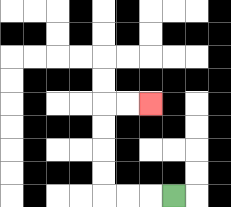{'start': '[7, 8]', 'end': '[6, 4]', 'path_directions': 'L,L,L,U,U,U,U,R,R', 'path_coordinates': '[[7, 8], [6, 8], [5, 8], [4, 8], [4, 7], [4, 6], [4, 5], [4, 4], [5, 4], [6, 4]]'}